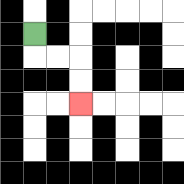{'start': '[1, 1]', 'end': '[3, 4]', 'path_directions': 'D,R,R,D,D', 'path_coordinates': '[[1, 1], [1, 2], [2, 2], [3, 2], [3, 3], [3, 4]]'}